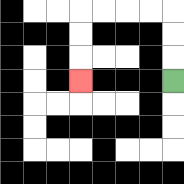{'start': '[7, 3]', 'end': '[3, 3]', 'path_directions': 'U,U,U,L,L,L,L,D,D,D', 'path_coordinates': '[[7, 3], [7, 2], [7, 1], [7, 0], [6, 0], [5, 0], [4, 0], [3, 0], [3, 1], [3, 2], [3, 3]]'}